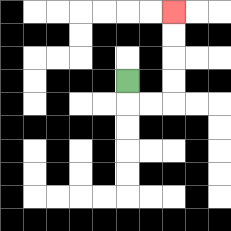{'start': '[5, 3]', 'end': '[7, 0]', 'path_directions': 'D,R,R,U,U,U,U', 'path_coordinates': '[[5, 3], [5, 4], [6, 4], [7, 4], [7, 3], [7, 2], [7, 1], [7, 0]]'}